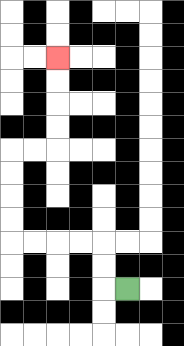{'start': '[5, 12]', 'end': '[2, 2]', 'path_directions': 'L,U,U,L,L,L,L,U,U,U,U,R,R,U,U,U,U', 'path_coordinates': '[[5, 12], [4, 12], [4, 11], [4, 10], [3, 10], [2, 10], [1, 10], [0, 10], [0, 9], [0, 8], [0, 7], [0, 6], [1, 6], [2, 6], [2, 5], [2, 4], [2, 3], [2, 2]]'}